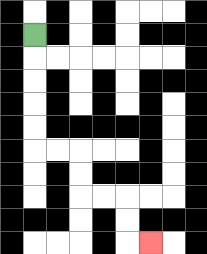{'start': '[1, 1]', 'end': '[6, 10]', 'path_directions': 'D,D,D,D,D,R,R,D,D,R,R,D,D,R', 'path_coordinates': '[[1, 1], [1, 2], [1, 3], [1, 4], [1, 5], [1, 6], [2, 6], [3, 6], [3, 7], [3, 8], [4, 8], [5, 8], [5, 9], [5, 10], [6, 10]]'}